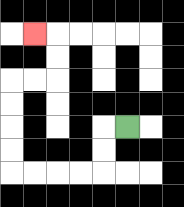{'start': '[5, 5]', 'end': '[1, 1]', 'path_directions': 'L,D,D,L,L,L,L,U,U,U,U,R,R,U,U,L', 'path_coordinates': '[[5, 5], [4, 5], [4, 6], [4, 7], [3, 7], [2, 7], [1, 7], [0, 7], [0, 6], [0, 5], [0, 4], [0, 3], [1, 3], [2, 3], [2, 2], [2, 1], [1, 1]]'}